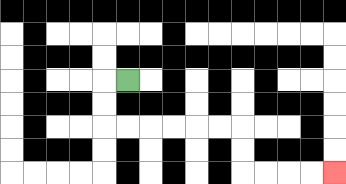{'start': '[5, 3]', 'end': '[14, 7]', 'path_directions': 'L,D,D,R,R,R,R,R,R,D,D,R,R,R,R', 'path_coordinates': '[[5, 3], [4, 3], [4, 4], [4, 5], [5, 5], [6, 5], [7, 5], [8, 5], [9, 5], [10, 5], [10, 6], [10, 7], [11, 7], [12, 7], [13, 7], [14, 7]]'}